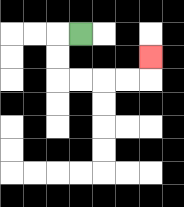{'start': '[3, 1]', 'end': '[6, 2]', 'path_directions': 'L,D,D,R,R,R,R,U', 'path_coordinates': '[[3, 1], [2, 1], [2, 2], [2, 3], [3, 3], [4, 3], [5, 3], [6, 3], [6, 2]]'}